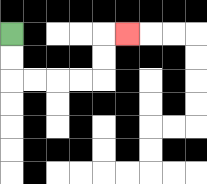{'start': '[0, 1]', 'end': '[5, 1]', 'path_directions': 'D,D,R,R,R,R,U,U,R', 'path_coordinates': '[[0, 1], [0, 2], [0, 3], [1, 3], [2, 3], [3, 3], [4, 3], [4, 2], [4, 1], [5, 1]]'}